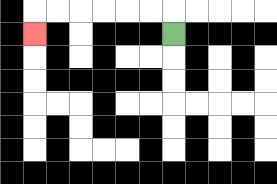{'start': '[7, 1]', 'end': '[1, 1]', 'path_directions': 'U,L,L,L,L,L,L,D', 'path_coordinates': '[[7, 1], [7, 0], [6, 0], [5, 0], [4, 0], [3, 0], [2, 0], [1, 0], [1, 1]]'}